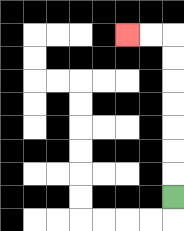{'start': '[7, 8]', 'end': '[5, 1]', 'path_directions': 'U,U,U,U,U,U,U,L,L', 'path_coordinates': '[[7, 8], [7, 7], [7, 6], [7, 5], [7, 4], [7, 3], [7, 2], [7, 1], [6, 1], [5, 1]]'}